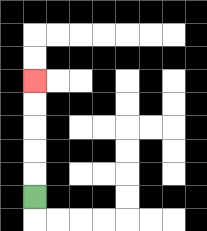{'start': '[1, 8]', 'end': '[1, 3]', 'path_directions': 'U,U,U,U,U', 'path_coordinates': '[[1, 8], [1, 7], [1, 6], [1, 5], [1, 4], [1, 3]]'}